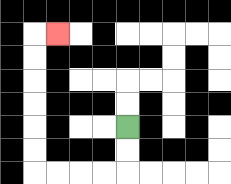{'start': '[5, 5]', 'end': '[2, 1]', 'path_directions': 'D,D,L,L,L,L,U,U,U,U,U,U,R', 'path_coordinates': '[[5, 5], [5, 6], [5, 7], [4, 7], [3, 7], [2, 7], [1, 7], [1, 6], [1, 5], [1, 4], [1, 3], [1, 2], [1, 1], [2, 1]]'}